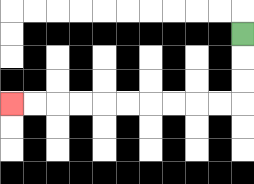{'start': '[10, 1]', 'end': '[0, 4]', 'path_directions': 'D,D,D,L,L,L,L,L,L,L,L,L,L', 'path_coordinates': '[[10, 1], [10, 2], [10, 3], [10, 4], [9, 4], [8, 4], [7, 4], [6, 4], [5, 4], [4, 4], [3, 4], [2, 4], [1, 4], [0, 4]]'}